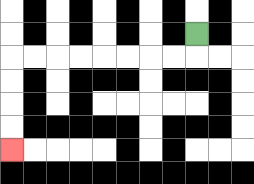{'start': '[8, 1]', 'end': '[0, 6]', 'path_directions': 'D,L,L,L,L,L,L,L,L,D,D,D,D', 'path_coordinates': '[[8, 1], [8, 2], [7, 2], [6, 2], [5, 2], [4, 2], [3, 2], [2, 2], [1, 2], [0, 2], [0, 3], [0, 4], [0, 5], [0, 6]]'}